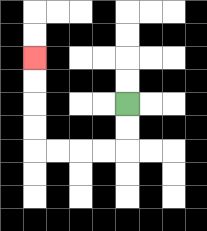{'start': '[5, 4]', 'end': '[1, 2]', 'path_directions': 'D,D,L,L,L,L,U,U,U,U', 'path_coordinates': '[[5, 4], [5, 5], [5, 6], [4, 6], [3, 6], [2, 6], [1, 6], [1, 5], [1, 4], [1, 3], [1, 2]]'}